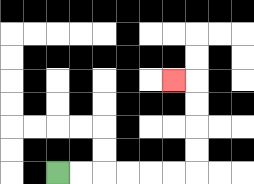{'start': '[2, 7]', 'end': '[7, 3]', 'path_directions': 'R,R,R,R,R,R,U,U,U,U,L', 'path_coordinates': '[[2, 7], [3, 7], [4, 7], [5, 7], [6, 7], [7, 7], [8, 7], [8, 6], [8, 5], [8, 4], [8, 3], [7, 3]]'}